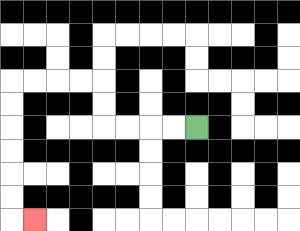{'start': '[8, 5]', 'end': '[1, 9]', 'path_directions': 'L,L,L,L,U,U,L,L,L,L,D,D,D,D,D,D,R', 'path_coordinates': '[[8, 5], [7, 5], [6, 5], [5, 5], [4, 5], [4, 4], [4, 3], [3, 3], [2, 3], [1, 3], [0, 3], [0, 4], [0, 5], [0, 6], [0, 7], [0, 8], [0, 9], [1, 9]]'}